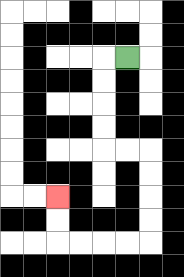{'start': '[5, 2]', 'end': '[2, 8]', 'path_directions': 'L,D,D,D,D,R,R,D,D,D,D,L,L,L,L,U,U', 'path_coordinates': '[[5, 2], [4, 2], [4, 3], [4, 4], [4, 5], [4, 6], [5, 6], [6, 6], [6, 7], [6, 8], [6, 9], [6, 10], [5, 10], [4, 10], [3, 10], [2, 10], [2, 9], [2, 8]]'}